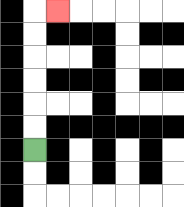{'start': '[1, 6]', 'end': '[2, 0]', 'path_directions': 'U,U,U,U,U,U,R', 'path_coordinates': '[[1, 6], [1, 5], [1, 4], [1, 3], [1, 2], [1, 1], [1, 0], [2, 0]]'}